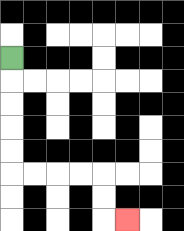{'start': '[0, 2]', 'end': '[5, 9]', 'path_directions': 'D,D,D,D,D,R,R,R,R,D,D,R', 'path_coordinates': '[[0, 2], [0, 3], [0, 4], [0, 5], [0, 6], [0, 7], [1, 7], [2, 7], [3, 7], [4, 7], [4, 8], [4, 9], [5, 9]]'}